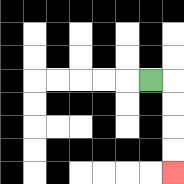{'start': '[6, 3]', 'end': '[7, 7]', 'path_directions': 'R,D,D,D,D', 'path_coordinates': '[[6, 3], [7, 3], [7, 4], [7, 5], [7, 6], [7, 7]]'}